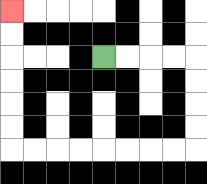{'start': '[4, 2]', 'end': '[0, 0]', 'path_directions': 'R,R,R,R,D,D,D,D,L,L,L,L,L,L,L,L,U,U,U,U,U,U', 'path_coordinates': '[[4, 2], [5, 2], [6, 2], [7, 2], [8, 2], [8, 3], [8, 4], [8, 5], [8, 6], [7, 6], [6, 6], [5, 6], [4, 6], [3, 6], [2, 6], [1, 6], [0, 6], [0, 5], [0, 4], [0, 3], [0, 2], [0, 1], [0, 0]]'}